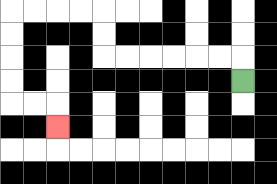{'start': '[10, 3]', 'end': '[2, 5]', 'path_directions': 'U,L,L,L,L,L,L,U,U,L,L,L,L,D,D,D,D,R,R,D', 'path_coordinates': '[[10, 3], [10, 2], [9, 2], [8, 2], [7, 2], [6, 2], [5, 2], [4, 2], [4, 1], [4, 0], [3, 0], [2, 0], [1, 0], [0, 0], [0, 1], [0, 2], [0, 3], [0, 4], [1, 4], [2, 4], [2, 5]]'}